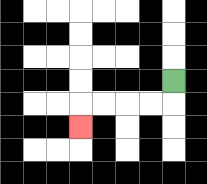{'start': '[7, 3]', 'end': '[3, 5]', 'path_directions': 'D,L,L,L,L,D', 'path_coordinates': '[[7, 3], [7, 4], [6, 4], [5, 4], [4, 4], [3, 4], [3, 5]]'}